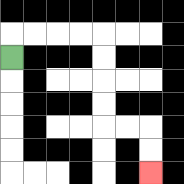{'start': '[0, 2]', 'end': '[6, 7]', 'path_directions': 'U,R,R,R,R,D,D,D,D,R,R,D,D', 'path_coordinates': '[[0, 2], [0, 1], [1, 1], [2, 1], [3, 1], [4, 1], [4, 2], [4, 3], [4, 4], [4, 5], [5, 5], [6, 5], [6, 6], [6, 7]]'}